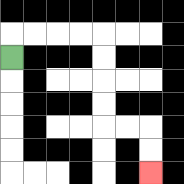{'start': '[0, 2]', 'end': '[6, 7]', 'path_directions': 'U,R,R,R,R,D,D,D,D,R,R,D,D', 'path_coordinates': '[[0, 2], [0, 1], [1, 1], [2, 1], [3, 1], [4, 1], [4, 2], [4, 3], [4, 4], [4, 5], [5, 5], [6, 5], [6, 6], [6, 7]]'}